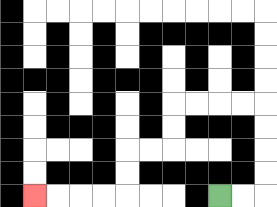{'start': '[9, 8]', 'end': '[1, 8]', 'path_directions': 'R,R,U,U,U,U,L,L,L,L,D,D,L,L,D,D,L,L,L,L', 'path_coordinates': '[[9, 8], [10, 8], [11, 8], [11, 7], [11, 6], [11, 5], [11, 4], [10, 4], [9, 4], [8, 4], [7, 4], [7, 5], [7, 6], [6, 6], [5, 6], [5, 7], [5, 8], [4, 8], [3, 8], [2, 8], [1, 8]]'}